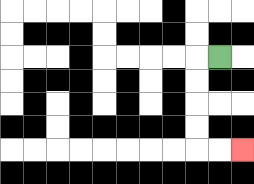{'start': '[9, 2]', 'end': '[10, 6]', 'path_directions': 'L,D,D,D,D,R,R', 'path_coordinates': '[[9, 2], [8, 2], [8, 3], [8, 4], [8, 5], [8, 6], [9, 6], [10, 6]]'}